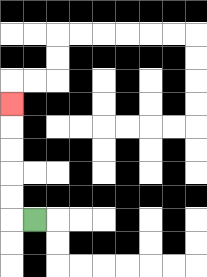{'start': '[1, 9]', 'end': '[0, 4]', 'path_directions': 'L,U,U,U,U,U', 'path_coordinates': '[[1, 9], [0, 9], [0, 8], [0, 7], [0, 6], [0, 5], [0, 4]]'}